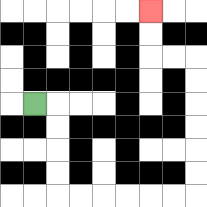{'start': '[1, 4]', 'end': '[6, 0]', 'path_directions': 'R,D,D,D,D,R,R,R,R,R,R,U,U,U,U,U,U,L,L,U,U', 'path_coordinates': '[[1, 4], [2, 4], [2, 5], [2, 6], [2, 7], [2, 8], [3, 8], [4, 8], [5, 8], [6, 8], [7, 8], [8, 8], [8, 7], [8, 6], [8, 5], [8, 4], [8, 3], [8, 2], [7, 2], [6, 2], [6, 1], [6, 0]]'}